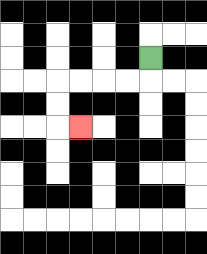{'start': '[6, 2]', 'end': '[3, 5]', 'path_directions': 'D,L,L,L,L,D,D,R', 'path_coordinates': '[[6, 2], [6, 3], [5, 3], [4, 3], [3, 3], [2, 3], [2, 4], [2, 5], [3, 5]]'}